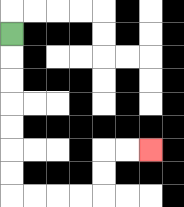{'start': '[0, 1]', 'end': '[6, 6]', 'path_directions': 'D,D,D,D,D,D,D,R,R,R,R,U,U,R,R', 'path_coordinates': '[[0, 1], [0, 2], [0, 3], [0, 4], [0, 5], [0, 6], [0, 7], [0, 8], [1, 8], [2, 8], [3, 8], [4, 8], [4, 7], [4, 6], [5, 6], [6, 6]]'}